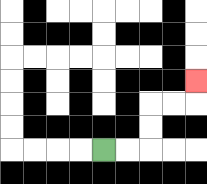{'start': '[4, 6]', 'end': '[8, 3]', 'path_directions': 'R,R,U,U,R,R,U', 'path_coordinates': '[[4, 6], [5, 6], [6, 6], [6, 5], [6, 4], [7, 4], [8, 4], [8, 3]]'}